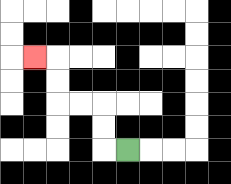{'start': '[5, 6]', 'end': '[1, 2]', 'path_directions': 'L,U,U,L,L,U,U,L', 'path_coordinates': '[[5, 6], [4, 6], [4, 5], [4, 4], [3, 4], [2, 4], [2, 3], [2, 2], [1, 2]]'}